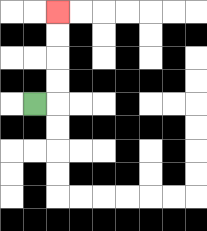{'start': '[1, 4]', 'end': '[2, 0]', 'path_directions': 'R,U,U,U,U', 'path_coordinates': '[[1, 4], [2, 4], [2, 3], [2, 2], [2, 1], [2, 0]]'}